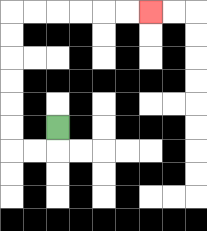{'start': '[2, 5]', 'end': '[6, 0]', 'path_directions': 'D,L,L,U,U,U,U,U,U,R,R,R,R,R,R', 'path_coordinates': '[[2, 5], [2, 6], [1, 6], [0, 6], [0, 5], [0, 4], [0, 3], [0, 2], [0, 1], [0, 0], [1, 0], [2, 0], [3, 0], [4, 0], [5, 0], [6, 0]]'}